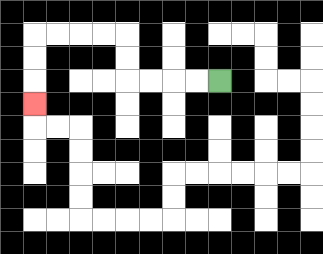{'start': '[9, 3]', 'end': '[1, 4]', 'path_directions': 'L,L,L,L,U,U,L,L,L,L,D,D,D', 'path_coordinates': '[[9, 3], [8, 3], [7, 3], [6, 3], [5, 3], [5, 2], [5, 1], [4, 1], [3, 1], [2, 1], [1, 1], [1, 2], [1, 3], [1, 4]]'}